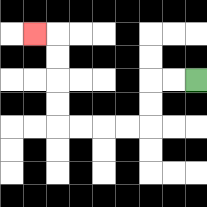{'start': '[8, 3]', 'end': '[1, 1]', 'path_directions': 'L,L,D,D,L,L,L,L,U,U,U,U,L', 'path_coordinates': '[[8, 3], [7, 3], [6, 3], [6, 4], [6, 5], [5, 5], [4, 5], [3, 5], [2, 5], [2, 4], [2, 3], [2, 2], [2, 1], [1, 1]]'}